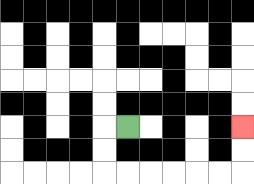{'start': '[5, 5]', 'end': '[10, 5]', 'path_directions': 'L,D,D,R,R,R,R,R,R,U,U', 'path_coordinates': '[[5, 5], [4, 5], [4, 6], [4, 7], [5, 7], [6, 7], [7, 7], [8, 7], [9, 7], [10, 7], [10, 6], [10, 5]]'}